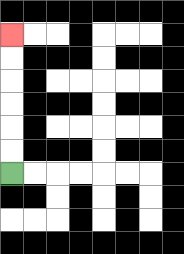{'start': '[0, 7]', 'end': '[0, 1]', 'path_directions': 'U,U,U,U,U,U', 'path_coordinates': '[[0, 7], [0, 6], [0, 5], [0, 4], [0, 3], [0, 2], [0, 1]]'}